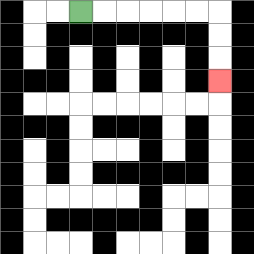{'start': '[3, 0]', 'end': '[9, 3]', 'path_directions': 'R,R,R,R,R,R,D,D,D', 'path_coordinates': '[[3, 0], [4, 0], [5, 0], [6, 0], [7, 0], [8, 0], [9, 0], [9, 1], [9, 2], [9, 3]]'}